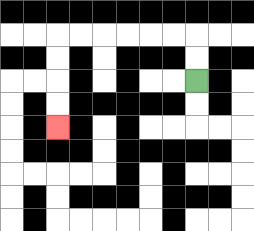{'start': '[8, 3]', 'end': '[2, 5]', 'path_directions': 'U,U,L,L,L,L,L,L,D,D,D,D', 'path_coordinates': '[[8, 3], [8, 2], [8, 1], [7, 1], [6, 1], [5, 1], [4, 1], [3, 1], [2, 1], [2, 2], [2, 3], [2, 4], [2, 5]]'}